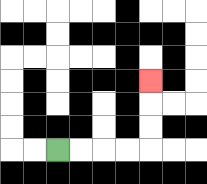{'start': '[2, 6]', 'end': '[6, 3]', 'path_directions': 'R,R,R,R,U,U,U', 'path_coordinates': '[[2, 6], [3, 6], [4, 6], [5, 6], [6, 6], [6, 5], [6, 4], [6, 3]]'}